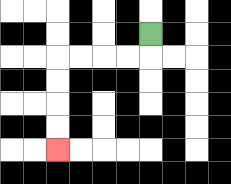{'start': '[6, 1]', 'end': '[2, 6]', 'path_directions': 'D,L,L,L,L,D,D,D,D', 'path_coordinates': '[[6, 1], [6, 2], [5, 2], [4, 2], [3, 2], [2, 2], [2, 3], [2, 4], [2, 5], [2, 6]]'}